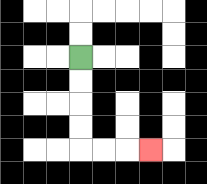{'start': '[3, 2]', 'end': '[6, 6]', 'path_directions': 'D,D,D,D,R,R,R', 'path_coordinates': '[[3, 2], [3, 3], [3, 4], [3, 5], [3, 6], [4, 6], [5, 6], [6, 6]]'}